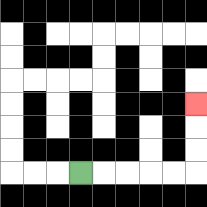{'start': '[3, 7]', 'end': '[8, 4]', 'path_directions': 'R,R,R,R,R,U,U,U', 'path_coordinates': '[[3, 7], [4, 7], [5, 7], [6, 7], [7, 7], [8, 7], [8, 6], [8, 5], [8, 4]]'}